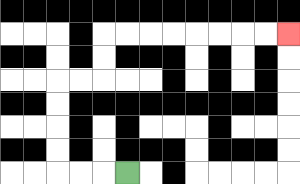{'start': '[5, 7]', 'end': '[12, 1]', 'path_directions': 'L,L,L,U,U,U,U,R,R,U,U,R,R,R,R,R,R,R,R', 'path_coordinates': '[[5, 7], [4, 7], [3, 7], [2, 7], [2, 6], [2, 5], [2, 4], [2, 3], [3, 3], [4, 3], [4, 2], [4, 1], [5, 1], [6, 1], [7, 1], [8, 1], [9, 1], [10, 1], [11, 1], [12, 1]]'}